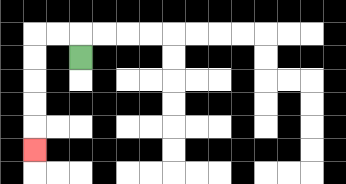{'start': '[3, 2]', 'end': '[1, 6]', 'path_directions': 'U,L,L,D,D,D,D,D', 'path_coordinates': '[[3, 2], [3, 1], [2, 1], [1, 1], [1, 2], [1, 3], [1, 4], [1, 5], [1, 6]]'}